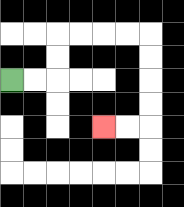{'start': '[0, 3]', 'end': '[4, 5]', 'path_directions': 'R,R,U,U,R,R,R,R,D,D,D,D,L,L', 'path_coordinates': '[[0, 3], [1, 3], [2, 3], [2, 2], [2, 1], [3, 1], [4, 1], [5, 1], [6, 1], [6, 2], [6, 3], [6, 4], [6, 5], [5, 5], [4, 5]]'}